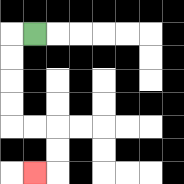{'start': '[1, 1]', 'end': '[1, 7]', 'path_directions': 'L,D,D,D,D,R,R,D,D,L', 'path_coordinates': '[[1, 1], [0, 1], [0, 2], [0, 3], [0, 4], [0, 5], [1, 5], [2, 5], [2, 6], [2, 7], [1, 7]]'}